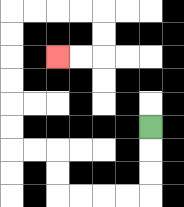{'start': '[6, 5]', 'end': '[2, 2]', 'path_directions': 'D,D,D,L,L,L,L,U,U,L,L,U,U,U,U,U,U,R,R,R,R,D,D,L,L', 'path_coordinates': '[[6, 5], [6, 6], [6, 7], [6, 8], [5, 8], [4, 8], [3, 8], [2, 8], [2, 7], [2, 6], [1, 6], [0, 6], [0, 5], [0, 4], [0, 3], [0, 2], [0, 1], [0, 0], [1, 0], [2, 0], [3, 0], [4, 0], [4, 1], [4, 2], [3, 2], [2, 2]]'}